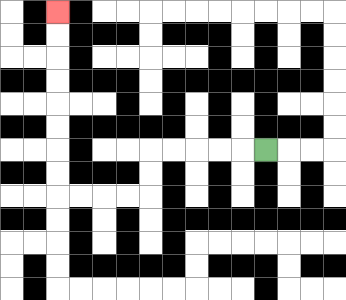{'start': '[11, 6]', 'end': '[2, 0]', 'path_directions': 'L,L,L,L,L,D,D,L,L,L,L,U,U,U,U,U,U,U,U', 'path_coordinates': '[[11, 6], [10, 6], [9, 6], [8, 6], [7, 6], [6, 6], [6, 7], [6, 8], [5, 8], [4, 8], [3, 8], [2, 8], [2, 7], [2, 6], [2, 5], [2, 4], [2, 3], [2, 2], [2, 1], [2, 0]]'}